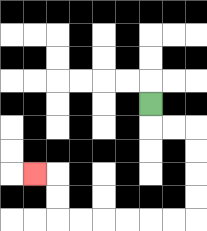{'start': '[6, 4]', 'end': '[1, 7]', 'path_directions': 'D,R,R,D,D,D,D,L,L,L,L,L,L,U,U,L', 'path_coordinates': '[[6, 4], [6, 5], [7, 5], [8, 5], [8, 6], [8, 7], [8, 8], [8, 9], [7, 9], [6, 9], [5, 9], [4, 9], [3, 9], [2, 9], [2, 8], [2, 7], [1, 7]]'}